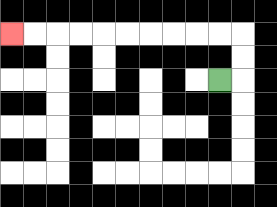{'start': '[9, 3]', 'end': '[0, 1]', 'path_directions': 'R,U,U,L,L,L,L,L,L,L,L,L,L', 'path_coordinates': '[[9, 3], [10, 3], [10, 2], [10, 1], [9, 1], [8, 1], [7, 1], [6, 1], [5, 1], [4, 1], [3, 1], [2, 1], [1, 1], [0, 1]]'}